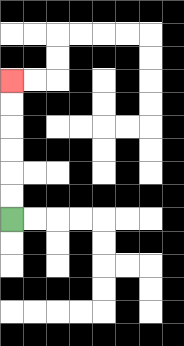{'start': '[0, 9]', 'end': '[0, 3]', 'path_directions': 'U,U,U,U,U,U', 'path_coordinates': '[[0, 9], [0, 8], [0, 7], [0, 6], [0, 5], [0, 4], [0, 3]]'}